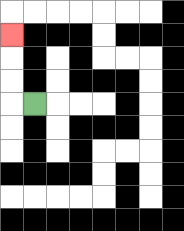{'start': '[1, 4]', 'end': '[0, 1]', 'path_directions': 'L,U,U,U', 'path_coordinates': '[[1, 4], [0, 4], [0, 3], [0, 2], [0, 1]]'}